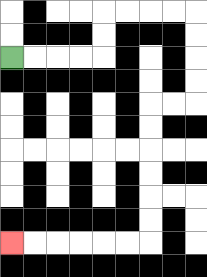{'start': '[0, 2]', 'end': '[0, 10]', 'path_directions': 'R,R,R,R,U,U,R,R,R,R,D,D,D,D,L,L,D,D,D,D,D,D,L,L,L,L,L,L', 'path_coordinates': '[[0, 2], [1, 2], [2, 2], [3, 2], [4, 2], [4, 1], [4, 0], [5, 0], [6, 0], [7, 0], [8, 0], [8, 1], [8, 2], [8, 3], [8, 4], [7, 4], [6, 4], [6, 5], [6, 6], [6, 7], [6, 8], [6, 9], [6, 10], [5, 10], [4, 10], [3, 10], [2, 10], [1, 10], [0, 10]]'}